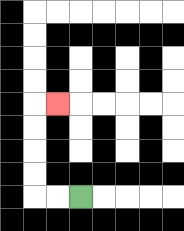{'start': '[3, 8]', 'end': '[2, 4]', 'path_directions': 'L,L,U,U,U,U,R', 'path_coordinates': '[[3, 8], [2, 8], [1, 8], [1, 7], [1, 6], [1, 5], [1, 4], [2, 4]]'}